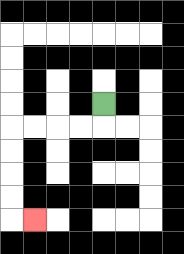{'start': '[4, 4]', 'end': '[1, 9]', 'path_directions': 'D,L,L,L,L,D,D,D,D,R', 'path_coordinates': '[[4, 4], [4, 5], [3, 5], [2, 5], [1, 5], [0, 5], [0, 6], [0, 7], [0, 8], [0, 9], [1, 9]]'}